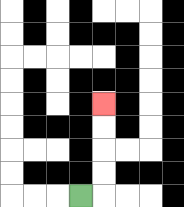{'start': '[3, 8]', 'end': '[4, 4]', 'path_directions': 'R,U,U,U,U', 'path_coordinates': '[[3, 8], [4, 8], [4, 7], [4, 6], [4, 5], [4, 4]]'}